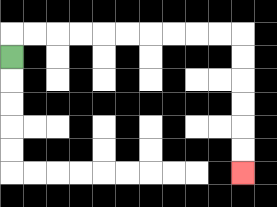{'start': '[0, 2]', 'end': '[10, 7]', 'path_directions': 'U,R,R,R,R,R,R,R,R,R,R,D,D,D,D,D,D', 'path_coordinates': '[[0, 2], [0, 1], [1, 1], [2, 1], [3, 1], [4, 1], [5, 1], [6, 1], [7, 1], [8, 1], [9, 1], [10, 1], [10, 2], [10, 3], [10, 4], [10, 5], [10, 6], [10, 7]]'}